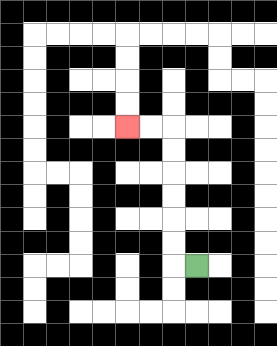{'start': '[8, 11]', 'end': '[5, 5]', 'path_directions': 'L,U,U,U,U,U,U,L,L', 'path_coordinates': '[[8, 11], [7, 11], [7, 10], [7, 9], [7, 8], [7, 7], [7, 6], [7, 5], [6, 5], [5, 5]]'}